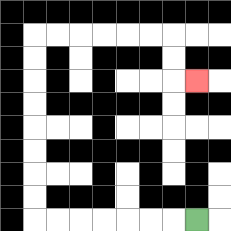{'start': '[8, 9]', 'end': '[8, 3]', 'path_directions': 'L,L,L,L,L,L,L,U,U,U,U,U,U,U,U,R,R,R,R,R,R,D,D,R', 'path_coordinates': '[[8, 9], [7, 9], [6, 9], [5, 9], [4, 9], [3, 9], [2, 9], [1, 9], [1, 8], [1, 7], [1, 6], [1, 5], [1, 4], [1, 3], [1, 2], [1, 1], [2, 1], [3, 1], [4, 1], [5, 1], [6, 1], [7, 1], [7, 2], [7, 3], [8, 3]]'}